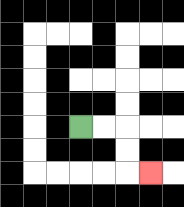{'start': '[3, 5]', 'end': '[6, 7]', 'path_directions': 'R,R,D,D,R', 'path_coordinates': '[[3, 5], [4, 5], [5, 5], [5, 6], [5, 7], [6, 7]]'}